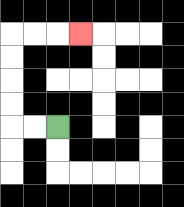{'start': '[2, 5]', 'end': '[3, 1]', 'path_directions': 'L,L,U,U,U,U,R,R,R', 'path_coordinates': '[[2, 5], [1, 5], [0, 5], [0, 4], [0, 3], [0, 2], [0, 1], [1, 1], [2, 1], [3, 1]]'}